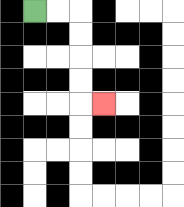{'start': '[1, 0]', 'end': '[4, 4]', 'path_directions': 'R,R,D,D,D,D,R', 'path_coordinates': '[[1, 0], [2, 0], [3, 0], [3, 1], [3, 2], [3, 3], [3, 4], [4, 4]]'}